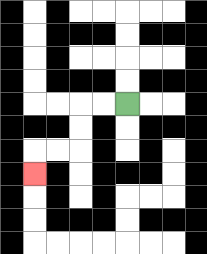{'start': '[5, 4]', 'end': '[1, 7]', 'path_directions': 'L,L,D,D,L,L,D', 'path_coordinates': '[[5, 4], [4, 4], [3, 4], [3, 5], [3, 6], [2, 6], [1, 6], [1, 7]]'}